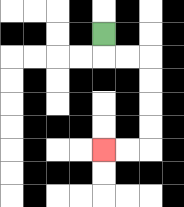{'start': '[4, 1]', 'end': '[4, 6]', 'path_directions': 'D,R,R,D,D,D,D,L,L', 'path_coordinates': '[[4, 1], [4, 2], [5, 2], [6, 2], [6, 3], [6, 4], [6, 5], [6, 6], [5, 6], [4, 6]]'}